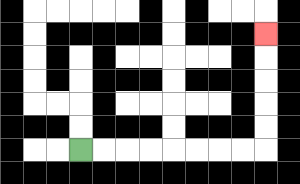{'start': '[3, 6]', 'end': '[11, 1]', 'path_directions': 'R,R,R,R,R,R,R,R,U,U,U,U,U', 'path_coordinates': '[[3, 6], [4, 6], [5, 6], [6, 6], [7, 6], [8, 6], [9, 6], [10, 6], [11, 6], [11, 5], [11, 4], [11, 3], [11, 2], [11, 1]]'}